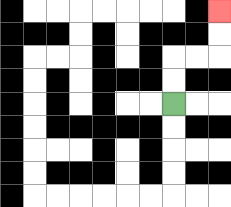{'start': '[7, 4]', 'end': '[9, 0]', 'path_directions': 'U,U,R,R,U,U', 'path_coordinates': '[[7, 4], [7, 3], [7, 2], [8, 2], [9, 2], [9, 1], [9, 0]]'}